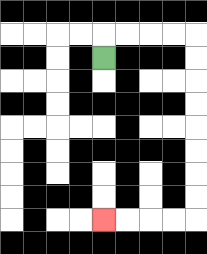{'start': '[4, 2]', 'end': '[4, 9]', 'path_directions': 'U,R,R,R,R,D,D,D,D,D,D,D,D,L,L,L,L', 'path_coordinates': '[[4, 2], [4, 1], [5, 1], [6, 1], [7, 1], [8, 1], [8, 2], [8, 3], [8, 4], [8, 5], [8, 6], [8, 7], [8, 8], [8, 9], [7, 9], [6, 9], [5, 9], [4, 9]]'}